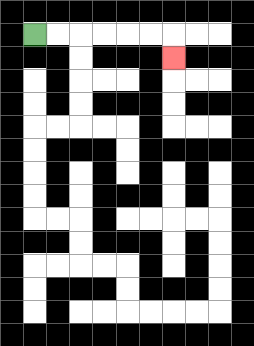{'start': '[1, 1]', 'end': '[7, 2]', 'path_directions': 'R,R,R,R,R,R,D', 'path_coordinates': '[[1, 1], [2, 1], [3, 1], [4, 1], [5, 1], [6, 1], [7, 1], [7, 2]]'}